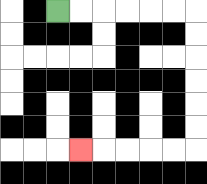{'start': '[2, 0]', 'end': '[3, 6]', 'path_directions': 'R,R,R,R,R,R,D,D,D,D,D,D,L,L,L,L,L', 'path_coordinates': '[[2, 0], [3, 0], [4, 0], [5, 0], [6, 0], [7, 0], [8, 0], [8, 1], [8, 2], [8, 3], [8, 4], [8, 5], [8, 6], [7, 6], [6, 6], [5, 6], [4, 6], [3, 6]]'}